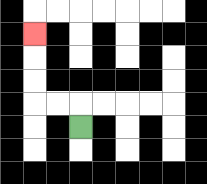{'start': '[3, 5]', 'end': '[1, 1]', 'path_directions': 'U,L,L,U,U,U', 'path_coordinates': '[[3, 5], [3, 4], [2, 4], [1, 4], [1, 3], [1, 2], [1, 1]]'}